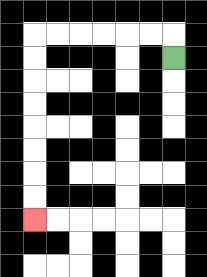{'start': '[7, 2]', 'end': '[1, 9]', 'path_directions': 'U,L,L,L,L,L,L,D,D,D,D,D,D,D,D', 'path_coordinates': '[[7, 2], [7, 1], [6, 1], [5, 1], [4, 1], [3, 1], [2, 1], [1, 1], [1, 2], [1, 3], [1, 4], [1, 5], [1, 6], [1, 7], [1, 8], [1, 9]]'}